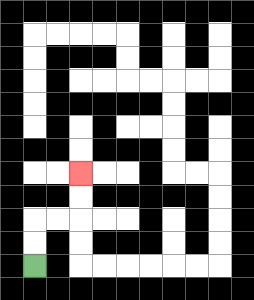{'start': '[1, 11]', 'end': '[3, 7]', 'path_directions': 'U,U,R,R,U,U', 'path_coordinates': '[[1, 11], [1, 10], [1, 9], [2, 9], [3, 9], [3, 8], [3, 7]]'}